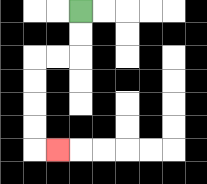{'start': '[3, 0]', 'end': '[2, 6]', 'path_directions': 'D,D,L,L,D,D,D,D,R', 'path_coordinates': '[[3, 0], [3, 1], [3, 2], [2, 2], [1, 2], [1, 3], [1, 4], [1, 5], [1, 6], [2, 6]]'}